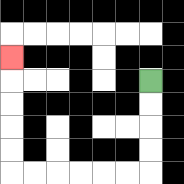{'start': '[6, 3]', 'end': '[0, 2]', 'path_directions': 'D,D,D,D,L,L,L,L,L,L,U,U,U,U,U', 'path_coordinates': '[[6, 3], [6, 4], [6, 5], [6, 6], [6, 7], [5, 7], [4, 7], [3, 7], [2, 7], [1, 7], [0, 7], [0, 6], [0, 5], [0, 4], [0, 3], [0, 2]]'}